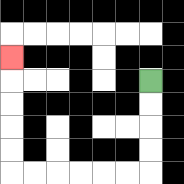{'start': '[6, 3]', 'end': '[0, 2]', 'path_directions': 'D,D,D,D,L,L,L,L,L,L,U,U,U,U,U', 'path_coordinates': '[[6, 3], [6, 4], [6, 5], [6, 6], [6, 7], [5, 7], [4, 7], [3, 7], [2, 7], [1, 7], [0, 7], [0, 6], [0, 5], [0, 4], [0, 3], [0, 2]]'}